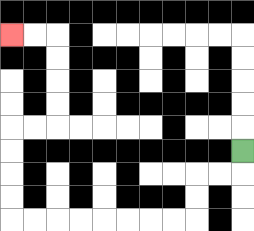{'start': '[10, 6]', 'end': '[0, 1]', 'path_directions': 'D,L,L,D,D,L,L,L,L,L,L,L,L,U,U,U,U,R,R,U,U,U,U,L,L', 'path_coordinates': '[[10, 6], [10, 7], [9, 7], [8, 7], [8, 8], [8, 9], [7, 9], [6, 9], [5, 9], [4, 9], [3, 9], [2, 9], [1, 9], [0, 9], [0, 8], [0, 7], [0, 6], [0, 5], [1, 5], [2, 5], [2, 4], [2, 3], [2, 2], [2, 1], [1, 1], [0, 1]]'}